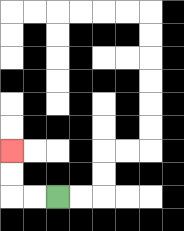{'start': '[2, 8]', 'end': '[0, 6]', 'path_directions': 'L,L,U,U', 'path_coordinates': '[[2, 8], [1, 8], [0, 8], [0, 7], [0, 6]]'}